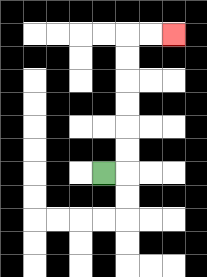{'start': '[4, 7]', 'end': '[7, 1]', 'path_directions': 'R,U,U,U,U,U,U,R,R', 'path_coordinates': '[[4, 7], [5, 7], [5, 6], [5, 5], [5, 4], [5, 3], [5, 2], [5, 1], [6, 1], [7, 1]]'}